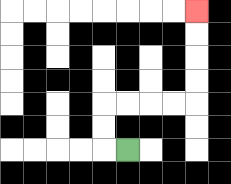{'start': '[5, 6]', 'end': '[8, 0]', 'path_directions': 'L,U,U,R,R,R,R,U,U,U,U', 'path_coordinates': '[[5, 6], [4, 6], [4, 5], [4, 4], [5, 4], [6, 4], [7, 4], [8, 4], [8, 3], [8, 2], [8, 1], [8, 0]]'}